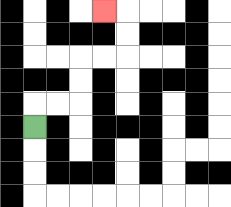{'start': '[1, 5]', 'end': '[4, 0]', 'path_directions': 'U,R,R,U,U,R,R,U,U,L', 'path_coordinates': '[[1, 5], [1, 4], [2, 4], [3, 4], [3, 3], [3, 2], [4, 2], [5, 2], [5, 1], [5, 0], [4, 0]]'}